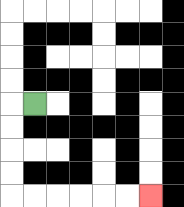{'start': '[1, 4]', 'end': '[6, 8]', 'path_directions': 'L,D,D,D,D,R,R,R,R,R,R', 'path_coordinates': '[[1, 4], [0, 4], [0, 5], [0, 6], [0, 7], [0, 8], [1, 8], [2, 8], [3, 8], [4, 8], [5, 8], [6, 8]]'}